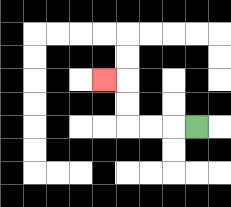{'start': '[8, 5]', 'end': '[4, 3]', 'path_directions': 'L,L,L,U,U,L', 'path_coordinates': '[[8, 5], [7, 5], [6, 5], [5, 5], [5, 4], [5, 3], [4, 3]]'}